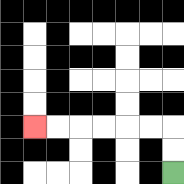{'start': '[7, 7]', 'end': '[1, 5]', 'path_directions': 'U,U,L,L,L,L,L,L', 'path_coordinates': '[[7, 7], [7, 6], [7, 5], [6, 5], [5, 5], [4, 5], [3, 5], [2, 5], [1, 5]]'}